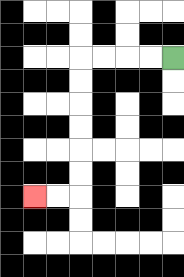{'start': '[7, 2]', 'end': '[1, 8]', 'path_directions': 'L,L,L,L,D,D,D,D,D,D,L,L', 'path_coordinates': '[[7, 2], [6, 2], [5, 2], [4, 2], [3, 2], [3, 3], [3, 4], [3, 5], [3, 6], [3, 7], [3, 8], [2, 8], [1, 8]]'}